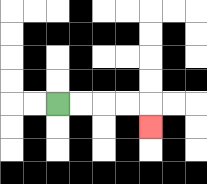{'start': '[2, 4]', 'end': '[6, 5]', 'path_directions': 'R,R,R,R,D', 'path_coordinates': '[[2, 4], [3, 4], [4, 4], [5, 4], [6, 4], [6, 5]]'}